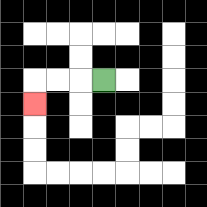{'start': '[4, 3]', 'end': '[1, 4]', 'path_directions': 'L,L,L,D', 'path_coordinates': '[[4, 3], [3, 3], [2, 3], [1, 3], [1, 4]]'}